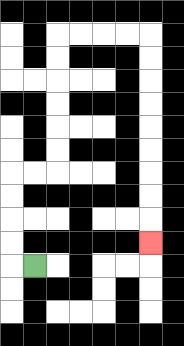{'start': '[1, 11]', 'end': '[6, 10]', 'path_directions': 'L,U,U,U,U,R,R,U,U,U,U,U,U,R,R,R,R,D,D,D,D,D,D,D,D,D', 'path_coordinates': '[[1, 11], [0, 11], [0, 10], [0, 9], [0, 8], [0, 7], [1, 7], [2, 7], [2, 6], [2, 5], [2, 4], [2, 3], [2, 2], [2, 1], [3, 1], [4, 1], [5, 1], [6, 1], [6, 2], [6, 3], [6, 4], [6, 5], [6, 6], [6, 7], [6, 8], [6, 9], [6, 10]]'}